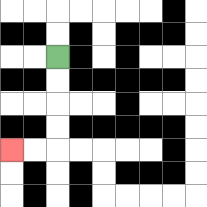{'start': '[2, 2]', 'end': '[0, 6]', 'path_directions': 'D,D,D,D,L,L', 'path_coordinates': '[[2, 2], [2, 3], [2, 4], [2, 5], [2, 6], [1, 6], [0, 6]]'}